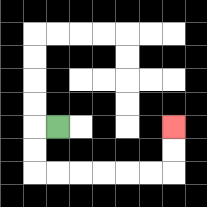{'start': '[2, 5]', 'end': '[7, 5]', 'path_directions': 'L,D,D,R,R,R,R,R,R,U,U', 'path_coordinates': '[[2, 5], [1, 5], [1, 6], [1, 7], [2, 7], [3, 7], [4, 7], [5, 7], [6, 7], [7, 7], [7, 6], [7, 5]]'}